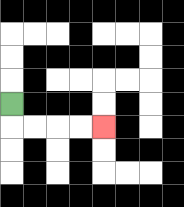{'start': '[0, 4]', 'end': '[4, 5]', 'path_directions': 'D,R,R,R,R', 'path_coordinates': '[[0, 4], [0, 5], [1, 5], [2, 5], [3, 5], [4, 5]]'}